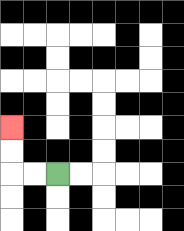{'start': '[2, 7]', 'end': '[0, 5]', 'path_directions': 'L,L,U,U', 'path_coordinates': '[[2, 7], [1, 7], [0, 7], [0, 6], [0, 5]]'}